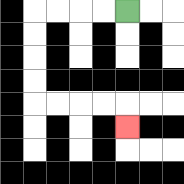{'start': '[5, 0]', 'end': '[5, 5]', 'path_directions': 'L,L,L,L,D,D,D,D,R,R,R,R,D', 'path_coordinates': '[[5, 0], [4, 0], [3, 0], [2, 0], [1, 0], [1, 1], [1, 2], [1, 3], [1, 4], [2, 4], [3, 4], [4, 4], [5, 4], [5, 5]]'}